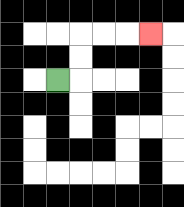{'start': '[2, 3]', 'end': '[6, 1]', 'path_directions': 'R,U,U,R,R,R', 'path_coordinates': '[[2, 3], [3, 3], [3, 2], [3, 1], [4, 1], [5, 1], [6, 1]]'}